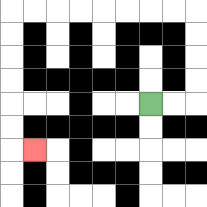{'start': '[6, 4]', 'end': '[1, 6]', 'path_directions': 'R,R,U,U,U,U,L,L,L,L,L,L,L,L,D,D,D,D,D,D,R', 'path_coordinates': '[[6, 4], [7, 4], [8, 4], [8, 3], [8, 2], [8, 1], [8, 0], [7, 0], [6, 0], [5, 0], [4, 0], [3, 0], [2, 0], [1, 0], [0, 0], [0, 1], [0, 2], [0, 3], [0, 4], [0, 5], [0, 6], [1, 6]]'}